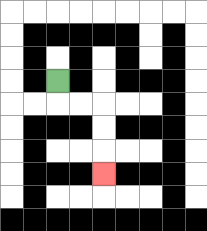{'start': '[2, 3]', 'end': '[4, 7]', 'path_directions': 'D,R,R,D,D,D', 'path_coordinates': '[[2, 3], [2, 4], [3, 4], [4, 4], [4, 5], [4, 6], [4, 7]]'}